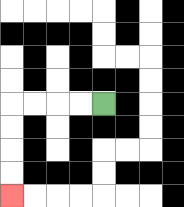{'start': '[4, 4]', 'end': '[0, 8]', 'path_directions': 'L,L,L,L,D,D,D,D', 'path_coordinates': '[[4, 4], [3, 4], [2, 4], [1, 4], [0, 4], [0, 5], [0, 6], [0, 7], [0, 8]]'}